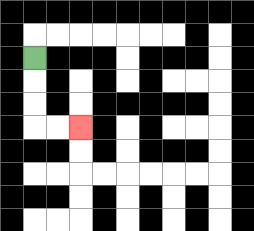{'start': '[1, 2]', 'end': '[3, 5]', 'path_directions': 'D,D,D,R,R', 'path_coordinates': '[[1, 2], [1, 3], [1, 4], [1, 5], [2, 5], [3, 5]]'}